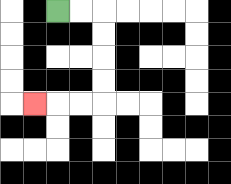{'start': '[2, 0]', 'end': '[1, 4]', 'path_directions': 'R,R,D,D,D,D,L,L,L', 'path_coordinates': '[[2, 0], [3, 0], [4, 0], [4, 1], [4, 2], [4, 3], [4, 4], [3, 4], [2, 4], [1, 4]]'}